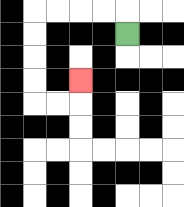{'start': '[5, 1]', 'end': '[3, 3]', 'path_directions': 'U,L,L,L,L,D,D,D,D,R,R,U', 'path_coordinates': '[[5, 1], [5, 0], [4, 0], [3, 0], [2, 0], [1, 0], [1, 1], [1, 2], [1, 3], [1, 4], [2, 4], [3, 4], [3, 3]]'}